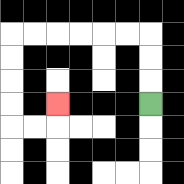{'start': '[6, 4]', 'end': '[2, 4]', 'path_directions': 'U,U,U,L,L,L,L,L,L,D,D,D,D,R,R,U', 'path_coordinates': '[[6, 4], [6, 3], [6, 2], [6, 1], [5, 1], [4, 1], [3, 1], [2, 1], [1, 1], [0, 1], [0, 2], [0, 3], [0, 4], [0, 5], [1, 5], [2, 5], [2, 4]]'}